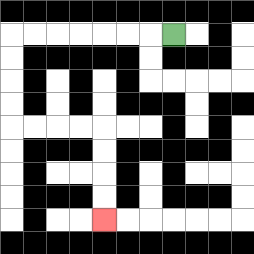{'start': '[7, 1]', 'end': '[4, 9]', 'path_directions': 'L,L,L,L,L,L,L,D,D,D,D,R,R,R,R,D,D,D,D', 'path_coordinates': '[[7, 1], [6, 1], [5, 1], [4, 1], [3, 1], [2, 1], [1, 1], [0, 1], [0, 2], [0, 3], [0, 4], [0, 5], [1, 5], [2, 5], [3, 5], [4, 5], [4, 6], [4, 7], [4, 8], [4, 9]]'}